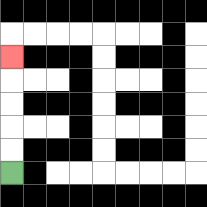{'start': '[0, 7]', 'end': '[0, 2]', 'path_directions': 'U,U,U,U,U', 'path_coordinates': '[[0, 7], [0, 6], [0, 5], [0, 4], [0, 3], [0, 2]]'}